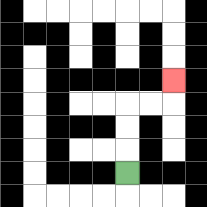{'start': '[5, 7]', 'end': '[7, 3]', 'path_directions': 'U,U,U,R,R,U', 'path_coordinates': '[[5, 7], [5, 6], [5, 5], [5, 4], [6, 4], [7, 4], [7, 3]]'}